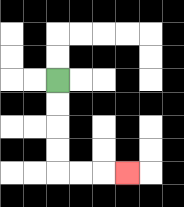{'start': '[2, 3]', 'end': '[5, 7]', 'path_directions': 'D,D,D,D,R,R,R', 'path_coordinates': '[[2, 3], [2, 4], [2, 5], [2, 6], [2, 7], [3, 7], [4, 7], [5, 7]]'}